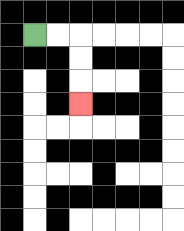{'start': '[1, 1]', 'end': '[3, 4]', 'path_directions': 'R,R,D,D,D', 'path_coordinates': '[[1, 1], [2, 1], [3, 1], [3, 2], [3, 3], [3, 4]]'}